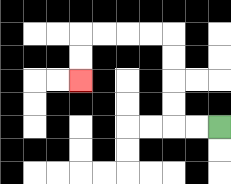{'start': '[9, 5]', 'end': '[3, 3]', 'path_directions': 'L,L,U,U,U,U,L,L,L,L,D,D', 'path_coordinates': '[[9, 5], [8, 5], [7, 5], [7, 4], [7, 3], [7, 2], [7, 1], [6, 1], [5, 1], [4, 1], [3, 1], [3, 2], [3, 3]]'}